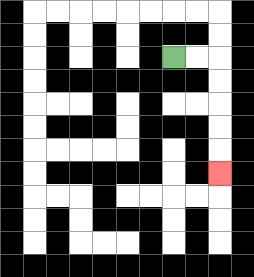{'start': '[7, 2]', 'end': '[9, 7]', 'path_directions': 'R,R,D,D,D,D,D', 'path_coordinates': '[[7, 2], [8, 2], [9, 2], [9, 3], [9, 4], [9, 5], [9, 6], [9, 7]]'}